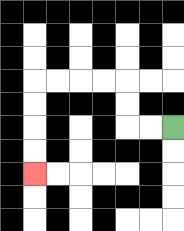{'start': '[7, 5]', 'end': '[1, 7]', 'path_directions': 'L,L,U,U,L,L,L,L,D,D,D,D', 'path_coordinates': '[[7, 5], [6, 5], [5, 5], [5, 4], [5, 3], [4, 3], [3, 3], [2, 3], [1, 3], [1, 4], [1, 5], [1, 6], [1, 7]]'}